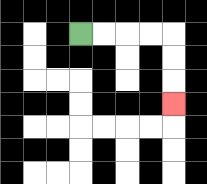{'start': '[3, 1]', 'end': '[7, 4]', 'path_directions': 'R,R,R,R,D,D,D', 'path_coordinates': '[[3, 1], [4, 1], [5, 1], [6, 1], [7, 1], [7, 2], [7, 3], [7, 4]]'}